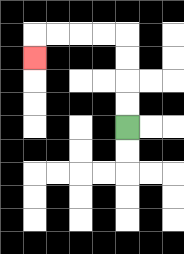{'start': '[5, 5]', 'end': '[1, 2]', 'path_directions': 'U,U,U,U,L,L,L,L,D', 'path_coordinates': '[[5, 5], [5, 4], [5, 3], [5, 2], [5, 1], [4, 1], [3, 1], [2, 1], [1, 1], [1, 2]]'}